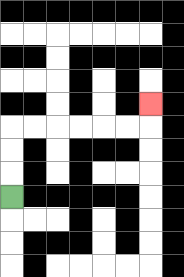{'start': '[0, 8]', 'end': '[6, 4]', 'path_directions': 'U,U,U,R,R,R,R,R,R,U', 'path_coordinates': '[[0, 8], [0, 7], [0, 6], [0, 5], [1, 5], [2, 5], [3, 5], [4, 5], [5, 5], [6, 5], [6, 4]]'}